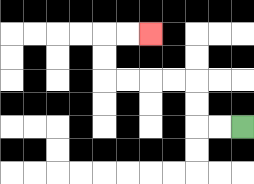{'start': '[10, 5]', 'end': '[6, 1]', 'path_directions': 'L,L,U,U,L,L,L,L,U,U,R,R', 'path_coordinates': '[[10, 5], [9, 5], [8, 5], [8, 4], [8, 3], [7, 3], [6, 3], [5, 3], [4, 3], [4, 2], [4, 1], [5, 1], [6, 1]]'}